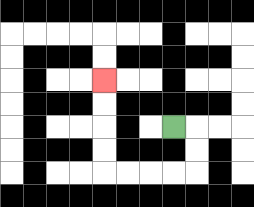{'start': '[7, 5]', 'end': '[4, 3]', 'path_directions': 'R,D,D,L,L,L,L,U,U,U,U', 'path_coordinates': '[[7, 5], [8, 5], [8, 6], [8, 7], [7, 7], [6, 7], [5, 7], [4, 7], [4, 6], [4, 5], [4, 4], [4, 3]]'}